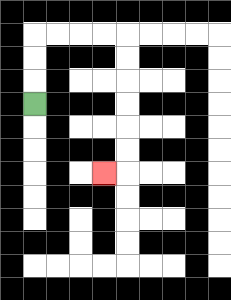{'start': '[1, 4]', 'end': '[4, 7]', 'path_directions': 'U,U,U,R,R,R,R,D,D,D,D,D,D,L', 'path_coordinates': '[[1, 4], [1, 3], [1, 2], [1, 1], [2, 1], [3, 1], [4, 1], [5, 1], [5, 2], [5, 3], [5, 4], [5, 5], [5, 6], [5, 7], [4, 7]]'}